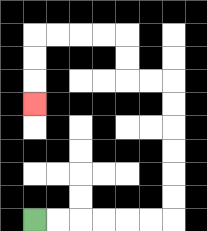{'start': '[1, 9]', 'end': '[1, 4]', 'path_directions': 'R,R,R,R,R,R,U,U,U,U,U,U,L,L,U,U,L,L,L,L,D,D,D', 'path_coordinates': '[[1, 9], [2, 9], [3, 9], [4, 9], [5, 9], [6, 9], [7, 9], [7, 8], [7, 7], [7, 6], [7, 5], [7, 4], [7, 3], [6, 3], [5, 3], [5, 2], [5, 1], [4, 1], [3, 1], [2, 1], [1, 1], [1, 2], [1, 3], [1, 4]]'}